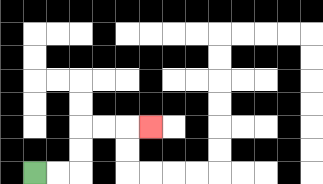{'start': '[1, 7]', 'end': '[6, 5]', 'path_directions': 'R,R,U,U,R,R,R', 'path_coordinates': '[[1, 7], [2, 7], [3, 7], [3, 6], [3, 5], [4, 5], [5, 5], [6, 5]]'}